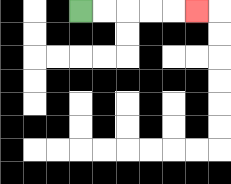{'start': '[3, 0]', 'end': '[8, 0]', 'path_directions': 'R,R,R,R,R', 'path_coordinates': '[[3, 0], [4, 0], [5, 0], [6, 0], [7, 0], [8, 0]]'}